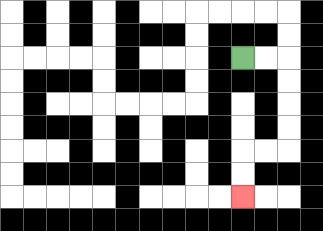{'start': '[10, 2]', 'end': '[10, 8]', 'path_directions': 'R,R,D,D,D,D,L,L,D,D', 'path_coordinates': '[[10, 2], [11, 2], [12, 2], [12, 3], [12, 4], [12, 5], [12, 6], [11, 6], [10, 6], [10, 7], [10, 8]]'}